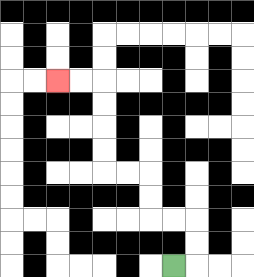{'start': '[7, 11]', 'end': '[2, 3]', 'path_directions': 'R,U,U,L,L,U,U,L,L,U,U,U,U,L,L', 'path_coordinates': '[[7, 11], [8, 11], [8, 10], [8, 9], [7, 9], [6, 9], [6, 8], [6, 7], [5, 7], [4, 7], [4, 6], [4, 5], [4, 4], [4, 3], [3, 3], [2, 3]]'}